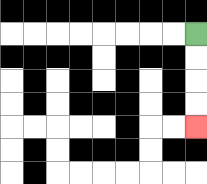{'start': '[8, 1]', 'end': '[8, 5]', 'path_directions': 'D,D,D,D', 'path_coordinates': '[[8, 1], [8, 2], [8, 3], [8, 4], [8, 5]]'}